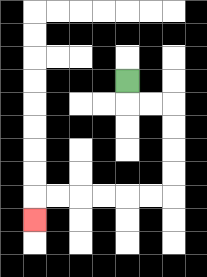{'start': '[5, 3]', 'end': '[1, 9]', 'path_directions': 'D,R,R,D,D,D,D,L,L,L,L,L,L,D', 'path_coordinates': '[[5, 3], [5, 4], [6, 4], [7, 4], [7, 5], [7, 6], [7, 7], [7, 8], [6, 8], [5, 8], [4, 8], [3, 8], [2, 8], [1, 8], [1, 9]]'}